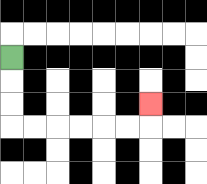{'start': '[0, 2]', 'end': '[6, 4]', 'path_directions': 'D,D,D,R,R,R,R,R,R,U', 'path_coordinates': '[[0, 2], [0, 3], [0, 4], [0, 5], [1, 5], [2, 5], [3, 5], [4, 5], [5, 5], [6, 5], [6, 4]]'}